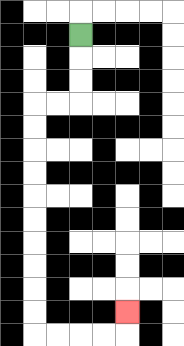{'start': '[3, 1]', 'end': '[5, 13]', 'path_directions': 'D,D,D,L,L,D,D,D,D,D,D,D,D,D,D,R,R,R,R,U', 'path_coordinates': '[[3, 1], [3, 2], [3, 3], [3, 4], [2, 4], [1, 4], [1, 5], [1, 6], [1, 7], [1, 8], [1, 9], [1, 10], [1, 11], [1, 12], [1, 13], [1, 14], [2, 14], [3, 14], [4, 14], [5, 14], [5, 13]]'}